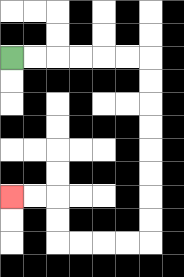{'start': '[0, 2]', 'end': '[0, 8]', 'path_directions': 'R,R,R,R,R,R,D,D,D,D,D,D,D,D,L,L,L,L,U,U,L,L', 'path_coordinates': '[[0, 2], [1, 2], [2, 2], [3, 2], [4, 2], [5, 2], [6, 2], [6, 3], [6, 4], [6, 5], [6, 6], [6, 7], [6, 8], [6, 9], [6, 10], [5, 10], [4, 10], [3, 10], [2, 10], [2, 9], [2, 8], [1, 8], [0, 8]]'}